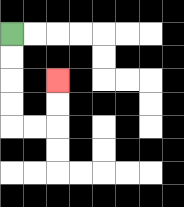{'start': '[0, 1]', 'end': '[2, 3]', 'path_directions': 'D,D,D,D,R,R,U,U', 'path_coordinates': '[[0, 1], [0, 2], [0, 3], [0, 4], [0, 5], [1, 5], [2, 5], [2, 4], [2, 3]]'}